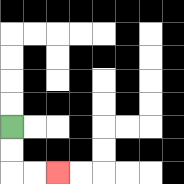{'start': '[0, 5]', 'end': '[2, 7]', 'path_directions': 'D,D,R,R', 'path_coordinates': '[[0, 5], [0, 6], [0, 7], [1, 7], [2, 7]]'}